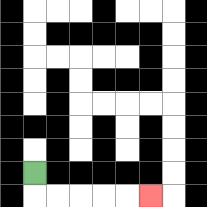{'start': '[1, 7]', 'end': '[6, 8]', 'path_directions': 'D,R,R,R,R,R', 'path_coordinates': '[[1, 7], [1, 8], [2, 8], [3, 8], [4, 8], [5, 8], [6, 8]]'}